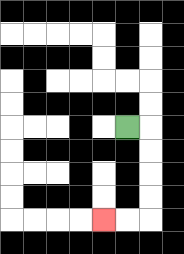{'start': '[5, 5]', 'end': '[4, 9]', 'path_directions': 'R,D,D,D,D,L,L', 'path_coordinates': '[[5, 5], [6, 5], [6, 6], [6, 7], [6, 8], [6, 9], [5, 9], [4, 9]]'}